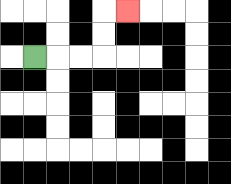{'start': '[1, 2]', 'end': '[5, 0]', 'path_directions': 'R,R,R,U,U,R', 'path_coordinates': '[[1, 2], [2, 2], [3, 2], [4, 2], [4, 1], [4, 0], [5, 0]]'}